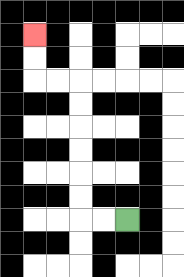{'start': '[5, 9]', 'end': '[1, 1]', 'path_directions': 'L,L,U,U,U,U,U,U,L,L,U,U', 'path_coordinates': '[[5, 9], [4, 9], [3, 9], [3, 8], [3, 7], [3, 6], [3, 5], [3, 4], [3, 3], [2, 3], [1, 3], [1, 2], [1, 1]]'}